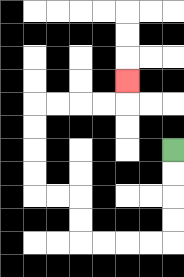{'start': '[7, 6]', 'end': '[5, 3]', 'path_directions': 'D,D,D,D,L,L,L,L,U,U,L,L,U,U,U,U,R,R,R,R,U', 'path_coordinates': '[[7, 6], [7, 7], [7, 8], [7, 9], [7, 10], [6, 10], [5, 10], [4, 10], [3, 10], [3, 9], [3, 8], [2, 8], [1, 8], [1, 7], [1, 6], [1, 5], [1, 4], [2, 4], [3, 4], [4, 4], [5, 4], [5, 3]]'}